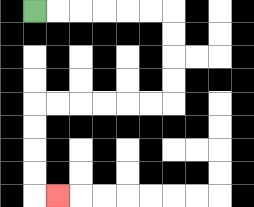{'start': '[1, 0]', 'end': '[2, 8]', 'path_directions': 'R,R,R,R,R,R,D,D,D,D,L,L,L,L,L,L,D,D,D,D,R', 'path_coordinates': '[[1, 0], [2, 0], [3, 0], [4, 0], [5, 0], [6, 0], [7, 0], [7, 1], [7, 2], [7, 3], [7, 4], [6, 4], [5, 4], [4, 4], [3, 4], [2, 4], [1, 4], [1, 5], [1, 6], [1, 7], [1, 8], [2, 8]]'}